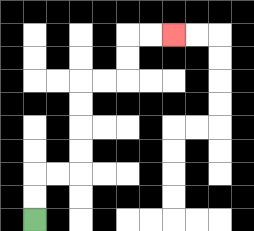{'start': '[1, 9]', 'end': '[7, 1]', 'path_directions': 'U,U,R,R,U,U,U,U,R,R,U,U,R,R', 'path_coordinates': '[[1, 9], [1, 8], [1, 7], [2, 7], [3, 7], [3, 6], [3, 5], [3, 4], [3, 3], [4, 3], [5, 3], [5, 2], [5, 1], [6, 1], [7, 1]]'}